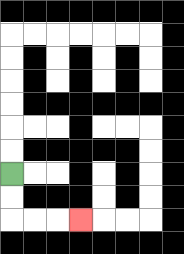{'start': '[0, 7]', 'end': '[3, 9]', 'path_directions': 'D,D,R,R,R', 'path_coordinates': '[[0, 7], [0, 8], [0, 9], [1, 9], [2, 9], [3, 9]]'}